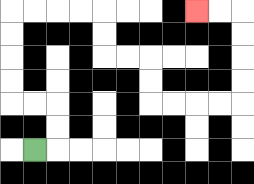{'start': '[1, 6]', 'end': '[8, 0]', 'path_directions': 'R,U,U,L,L,U,U,U,U,R,R,R,R,D,D,R,R,D,D,R,R,R,R,U,U,U,U,L,L', 'path_coordinates': '[[1, 6], [2, 6], [2, 5], [2, 4], [1, 4], [0, 4], [0, 3], [0, 2], [0, 1], [0, 0], [1, 0], [2, 0], [3, 0], [4, 0], [4, 1], [4, 2], [5, 2], [6, 2], [6, 3], [6, 4], [7, 4], [8, 4], [9, 4], [10, 4], [10, 3], [10, 2], [10, 1], [10, 0], [9, 0], [8, 0]]'}